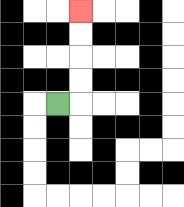{'start': '[2, 4]', 'end': '[3, 0]', 'path_directions': 'R,U,U,U,U', 'path_coordinates': '[[2, 4], [3, 4], [3, 3], [3, 2], [3, 1], [3, 0]]'}